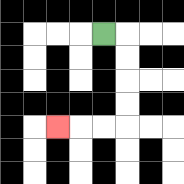{'start': '[4, 1]', 'end': '[2, 5]', 'path_directions': 'R,D,D,D,D,L,L,L', 'path_coordinates': '[[4, 1], [5, 1], [5, 2], [5, 3], [5, 4], [5, 5], [4, 5], [3, 5], [2, 5]]'}